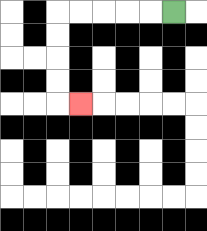{'start': '[7, 0]', 'end': '[3, 4]', 'path_directions': 'L,L,L,L,L,D,D,D,D,R', 'path_coordinates': '[[7, 0], [6, 0], [5, 0], [4, 0], [3, 0], [2, 0], [2, 1], [2, 2], [2, 3], [2, 4], [3, 4]]'}